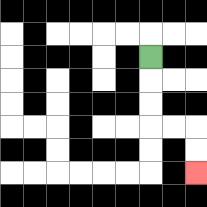{'start': '[6, 2]', 'end': '[8, 7]', 'path_directions': 'D,D,D,R,R,D,D', 'path_coordinates': '[[6, 2], [6, 3], [6, 4], [6, 5], [7, 5], [8, 5], [8, 6], [8, 7]]'}